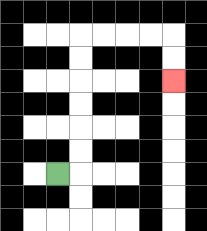{'start': '[2, 7]', 'end': '[7, 3]', 'path_directions': 'R,U,U,U,U,U,U,R,R,R,R,D,D', 'path_coordinates': '[[2, 7], [3, 7], [3, 6], [3, 5], [3, 4], [3, 3], [3, 2], [3, 1], [4, 1], [5, 1], [6, 1], [7, 1], [7, 2], [7, 3]]'}